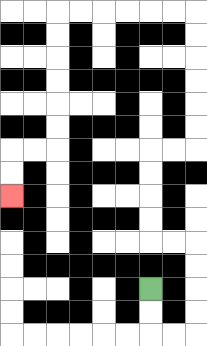{'start': '[6, 12]', 'end': '[0, 8]', 'path_directions': 'D,D,R,R,U,U,U,U,L,L,U,U,U,U,R,R,U,U,U,U,U,U,L,L,L,L,L,L,D,D,D,D,D,D,L,L,D,D', 'path_coordinates': '[[6, 12], [6, 13], [6, 14], [7, 14], [8, 14], [8, 13], [8, 12], [8, 11], [8, 10], [7, 10], [6, 10], [6, 9], [6, 8], [6, 7], [6, 6], [7, 6], [8, 6], [8, 5], [8, 4], [8, 3], [8, 2], [8, 1], [8, 0], [7, 0], [6, 0], [5, 0], [4, 0], [3, 0], [2, 0], [2, 1], [2, 2], [2, 3], [2, 4], [2, 5], [2, 6], [1, 6], [0, 6], [0, 7], [0, 8]]'}